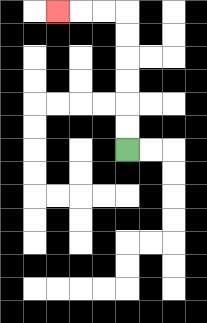{'start': '[5, 6]', 'end': '[2, 0]', 'path_directions': 'U,U,U,U,U,U,L,L,L', 'path_coordinates': '[[5, 6], [5, 5], [5, 4], [5, 3], [5, 2], [5, 1], [5, 0], [4, 0], [3, 0], [2, 0]]'}